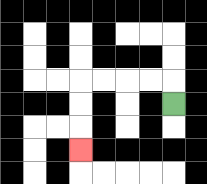{'start': '[7, 4]', 'end': '[3, 6]', 'path_directions': 'U,L,L,L,L,D,D,D', 'path_coordinates': '[[7, 4], [7, 3], [6, 3], [5, 3], [4, 3], [3, 3], [3, 4], [3, 5], [3, 6]]'}